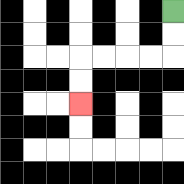{'start': '[7, 0]', 'end': '[3, 4]', 'path_directions': 'D,D,L,L,L,L,D,D', 'path_coordinates': '[[7, 0], [7, 1], [7, 2], [6, 2], [5, 2], [4, 2], [3, 2], [3, 3], [3, 4]]'}